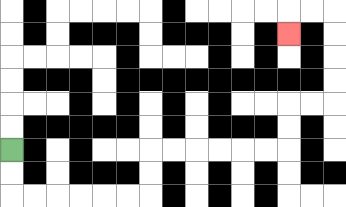{'start': '[0, 6]', 'end': '[12, 1]', 'path_directions': 'D,D,R,R,R,R,R,R,U,U,R,R,R,R,R,R,U,U,R,R,U,U,U,U,L,L,D', 'path_coordinates': '[[0, 6], [0, 7], [0, 8], [1, 8], [2, 8], [3, 8], [4, 8], [5, 8], [6, 8], [6, 7], [6, 6], [7, 6], [8, 6], [9, 6], [10, 6], [11, 6], [12, 6], [12, 5], [12, 4], [13, 4], [14, 4], [14, 3], [14, 2], [14, 1], [14, 0], [13, 0], [12, 0], [12, 1]]'}